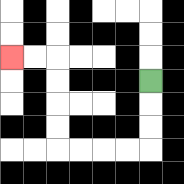{'start': '[6, 3]', 'end': '[0, 2]', 'path_directions': 'D,D,D,L,L,L,L,U,U,U,U,L,L', 'path_coordinates': '[[6, 3], [6, 4], [6, 5], [6, 6], [5, 6], [4, 6], [3, 6], [2, 6], [2, 5], [2, 4], [2, 3], [2, 2], [1, 2], [0, 2]]'}